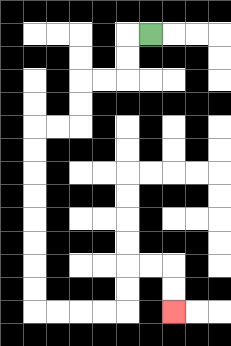{'start': '[6, 1]', 'end': '[7, 13]', 'path_directions': 'L,D,D,L,L,D,D,L,L,D,D,D,D,D,D,D,D,R,R,R,R,U,U,R,R,D,D', 'path_coordinates': '[[6, 1], [5, 1], [5, 2], [5, 3], [4, 3], [3, 3], [3, 4], [3, 5], [2, 5], [1, 5], [1, 6], [1, 7], [1, 8], [1, 9], [1, 10], [1, 11], [1, 12], [1, 13], [2, 13], [3, 13], [4, 13], [5, 13], [5, 12], [5, 11], [6, 11], [7, 11], [7, 12], [7, 13]]'}